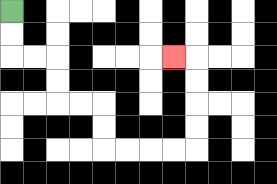{'start': '[0, 0]', 'end': '[7, 2]', 'path_directions': 'D,D,R,R,D,D,R,R,D,D,R,R,R,R,U,U,U,U,L', 'path_coordinates': '[[0, 0], [0, 1], [0, 2], [1, 2], [2, 2], [2, 3], [2, 4], [3, 4], [4, 4], [4, 5], [4, 6], [5, 6], [6, 6], [7, 6], [8, 6], [8, 5], [8, 4], [8, 3], [8, 2], [7, 2]]'}